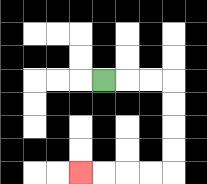{'start': '[4, 3]', 'end': '[3, 7]', 'path_directions': 'R,R,R,D,D,D,D,L,L,L,L', 'path_coordinates': '[[4, 3], [5, 3], [6, 3], [7, 3], [7, 4], [7, 5], [7, 6], [7, 7], [6, 7], [5, 7], [4, 7], [3, 7]]'}